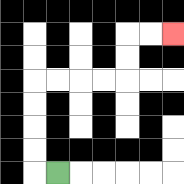{'start': '[2, 7]', 'end': '[7, 1]', 'path_directions': 'L,U,U,U,U,R,R,R,R,U,U,R,R', 'path_coordinates': '[[2, 7], [1, 7], [1, 6], [1, 5], [1, 4], [1, 3], [2, 3], [3, 3], [4, 3], [5, 3], [5, 2], [5, 1], [6, 1], [7, 1]]'}